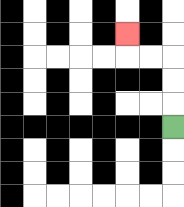{'start': '[7, 5]', 'end': '[5, 1]', 'path_directions': 'U,U,U,L,L,U', 'path_coordinates': '[[7, 5], [7, 4], [7, 3], [7, 2], [6, 2], [5, 2], [5, 1]]'}